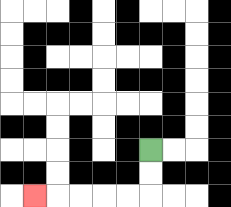{'start': '[6, 6]', 'end': '[1, 8]', 'path_directions': 'D,D,L,L,L,L,L', 'path_coordinates': '[[6, 6], [6, 7], [6, 8], [5, 8], [4, 8], [3, 8], [2, 8], [1, 8]]'}